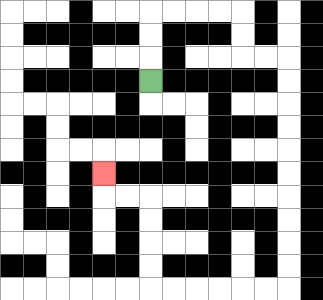{'start': '[6, 3]', 'end': '[4, 7]', 'path_directions': 'U,U,U,R,R,R,R,D,D,R,R,D,D,D,D,D,D,D,D,D,D,L,L,L,L,L,L,U,U,U,U,L,L,U', 'path_coordinates': '[[6, 3], [6, 2], [6, 1], [6, 0], [7, 0], [8, 0], [9, 0], [10, 0], [10, 1], [10, 2], [11, 2], [12, 2], [12, 3], [12, 4], [12, 5], [12, 6], [12, 7], [12, 8], [12, 9], [12, 10], [12, 11], [12, 12], [11, 12], [10, 12], [9, 12], [8, 12], [7, 12], [6, 12], [6, 11], [6, 10], [6, 9], [6, 8], [5, 8], [4, 8], [4, 7]]'}